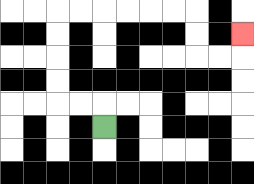{'start': '[4, 5]', 'end': '[10, 1]', 'path_directions': 'U,L,L,U,U,U,U,R,R,R,R,R,R,D,D,R,R,U', 'path_coordinates': '[[4, 5], [4, 4], [3, 4], [2, 4], [2, 3], [2, 2], [2, 1], [2, 0], [3, 0], [4, 0], [5, 0], [6, 0], [7, 0], [8, 0], [8, 1], [8, 2], [9, 2], [10, 2], [10, 1]]'}